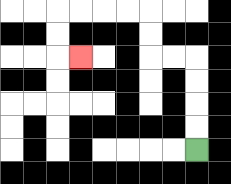{'start': '[8, 6]', 'end': '[3, 2]', 'path_directions': 'U,U,U,U,L,L,U,U,L,L,L,L,D,D,R', 'path_coordinates': '[[8, 6], [8, 5], [8, 4], [8, 3], [8, 2], [7, 2], [6, 2], [6, 1], [6, 0], [5, 0], [4, 0], [3, 0], [2, 0], [2, 1], [2, 2], [3, 2]]'}